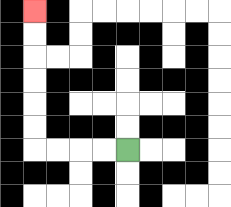{'start': '[5, 6]', 'end': '[1, 0]', 'path_directions': 'L,L,L,L,U,U,U,U,U,U', 'path_coordinates': '[[5, 6], [4, 6], [3, 6], [2, 6], [1, 6], [1, 5], [1, 4], [1, 3], [1, 2], [1, 1], [1, 0]]'}